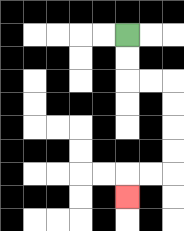{'start': '[5, 1]', 'end': '[5, 8]', 'path_directions': 'D,D,R,R,D,D,D,D,L,L,D', 'path_coordinates': '[[5, 1], [5, 2], [5, 3], [6, 3], [7, 3], [7, 4], [7, 5], [7, 6], [7, 7], [6, 7], [5, 7], [5, 8]]'}